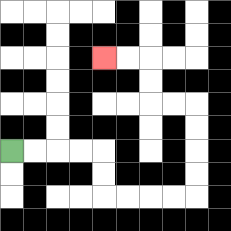{'start': '[0, 6]', 'end': '[4, 2]', 'path_directions': 'R,R,R,R,D,D,R,R,R,R,U,U,U,U,L,L,U,U,L,L', 'path_coordinates': '[[0, 6], [1, 6], [2, 6], [3, 6], [4, 6], [4, 7], [4, 8], [5, 8], [6, 8], [7, 8], [8, 8], [8, 7], [8, 6], [8, 5], [8, 4], [7, 4], [6, 4], [6, 3], [6, 2], [5, 2], [4, 2]]'}